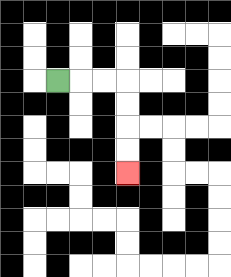{'start': '[2, 3]', 'end': '[5, 7]', 'path_directions': 'R,R,R,D,D,D,D', 'path_coordinates': '[[2, 3], [3, 3], [4, 3], [5, 3], [5, 4], [5, 5], [5, 6], [5, 7]]'}